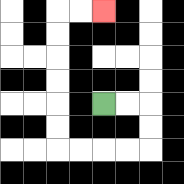{'start': '[4, 4]', 'end': '[4, 0]', 'path_directions': 'R,R,D,D,L,L,L,L,U,U,U,U,U,U,R,R', 'path_coordinates': '[[4, 4], [5, 4], [6, 4], [6, 5], [6, 6], [5, 6], [4, 6], [3, 6], [2, 6], [2, 5], [2, 4], [2, 3], [2, 2], [2, 1], [2, 0], [3, 0], [4, 0]]'}